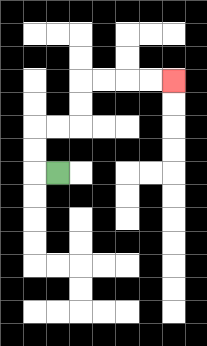{'start': '[2, 7]', 'end': '[7, 3]', 'path_directions': 'L,U,U,R,R,U,U,R,R,R,R', 'path_coordinates': '[[2, 7], [1, 7], [1, 6], [1, 5], [2, 5], [3, 5], [3, 4], [3, 3], [4, 3], [5, 3], [6, 3], [7, 3]]'}